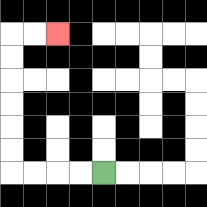{'start': '[4, 7]', 'end': '[2, 1]', 'path_directions': 'L,L,L,L,U,U,U,U,U,U,R,R', 'path_coordinates': '[[4, 7], [3, 7], [2, 7], [1, 7], [0, 7], [0, 6], [0, 5], [0, 4], [0, 3], [0, 2], [0, 1], [1, 1], [2, 1]]'}